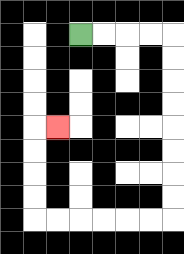{'start': '[3, 1]', 'end': '[2, 5]', 'path_directions': 'R,R,R,R,D,D,D,D,D,D,D,D,L,L,L,L,L,L,U,U,U,U,R', 'path_coordinates': '[[3, 1], [4, 1], [5, 1], [6, 1], [7, 1], [7, 2], [7, 3], [7, 4], [7, 5], [7, 6], [7, 7], [7, 8], [7, 9], [6, 9], [5, 9], [4, 9], [3, 9], [2, 9], [1, 9], [1, 8], [1, 7], [1, 6], [1, 5], [2, 5]]'}